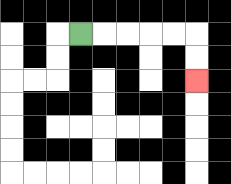{'start': '[3, 1]', 'end': '[8, 3]', 'path_directions': 'R,R,R,R,R,D,D', 'path_coordinates': '[[3, 1], [4, 1], [5, 1], [6, 1], [7, 1], [8, 1], [8, 2], [8, 3]]'}